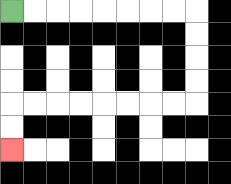{'start': '[0, 0]', 'end': '[0, 6]', 'path_directions': 'R,R,R,R,R,R,R,R,D,D,D,D,L,L,L,L,L,L,L,L,D,D', 'path_coordinates': '[[0, 0], [1, 0], [2, 0], [3, 0], [4, 0], [5, 0], [6, 0], [7, 0], [8, 0], [8, 1], [8, 2], [8, 3], [8, 4], [7, 4], [6, 4], [5, 4], [4, 4], [3, 4], [2, 4], [1, 4], [0, 4], [0, 5], [0, 6]]'}